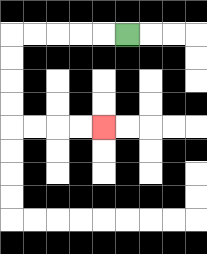{'start': '[5, 1]', 'end': '[4, 5]', 'path_directions': 'L,L,L,L,L,D,D,D,D,R,R,R,R', 'path_coordinates': '[[5, 1], [4, 1], [3, 1], [2, 1], [1, 1], [0, 1], [0, 2], [0, 3], [0, 4], [0, 5], [1, 5], [2, 5], [3, 5], [4, 5]]'}